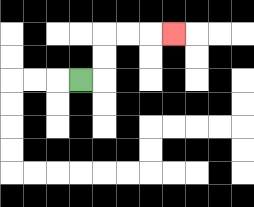{'start': '[3, 3]', 'end': '[7, 1]', 'path_directions': 'R,U,U,R,R,R', 'path_coordinates': '[[3, 3], [4, 3], [4, 2], [4, 1], [5, 1], [6, 1], [7, 1]]'}